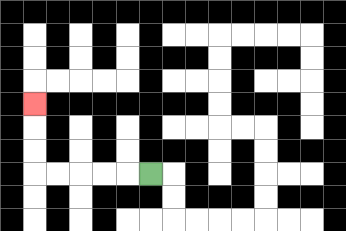{'start': '[6, 7]', 'end': '[1, 4]', 'path_directions': 'L,L,L,L,L,U,U,U', 'path_coordinates': '[[6, 7], [5, 7], [4, 7], [3, 7], [2, 7], [1, 7], [1, 6], [1, 5], [1, 4]]'}